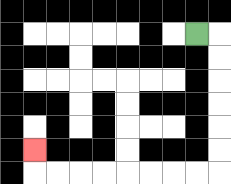{'start': '[8, 1]', 'end': '[1, 6]', 'path_directions': 'R,D,D,D,D,D,D,L,L,L,L,L,L,L,L,U', 'path_coordinates': '[[8, 1], [9, 1], [9, 2], [9, 3], [9, 4], [9, 5], [9, 6], [9, 7], [8, 7], [7, 7], [6, 7], [5, 7], [4, 7], [3, 7], [2, 7], [1, 7], [1, 6]]'}